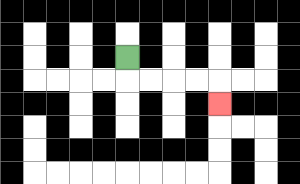{'start': '[5, 2]', 'end': '[9, 4]', 'path_directions': 'D,R,R,R,R,D', 'path_coordinates': '[[5, 2], [5, 3], [6, 3], [7, 3], [8, 3], [9, 3], [9, 4]]'}